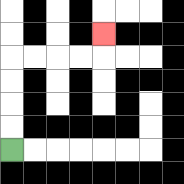{'start': '[0, 6]', 'end': '[4, 1]', 'path_directions': 'U,U,U,U,R,R,R,R,U', 'path_coordinates': '[[0, 6], [0, 5], [0, 4], [0, 3], [0, 2], [1, 2], [2, 2], [3, 2], [4, 2], [4, 1]]'}